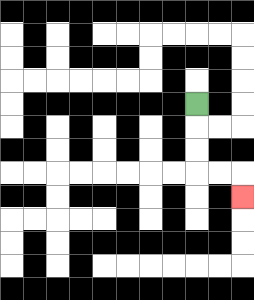{'start': '[8, 4]', 'end': '[10, 8]', 'path_directions': 'D,D,D,R,R,D', 'path_coordinates': '[[8, 4], [8, 5], [8, 6], [8, 7], [9, 7], [10, 7], [10, 8]]'}